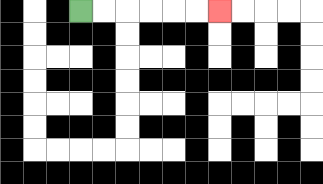{'start': '[3, 0]', 'end': '[9, 0]', 'path_directions': 'R,R,R,R,R,R', 'path_coordinates': '[[3, 0], [4, 0], [5, 0], [6, 0], [7, 0], [8, 0], [9, 0]]'}